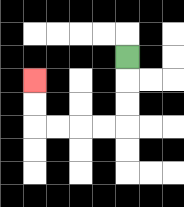{'start': '[5, 2]', 'end': '[1, 3]', 'path_directions': 'D,D,D,L,L,L,L,U,U', 'path_coordinates': '[[5, 2], [5, 3], [5, 4], [5, 5], [4, 5], [3, 5], [2, 5], [1, 5], [1, 4], [1, 3]]'}